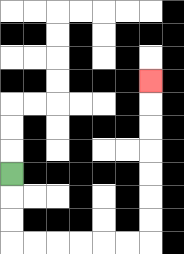{'start': '[0, 7]', 'end': '[6, 3]', 'path_directions': 'D,D,D,R,R,R,R,R,R,U,U,U,U,U,U,U', 'path_coordinates': '[[0, 7], [0, 8], [0, 9], [0, 10], [1, 10], [2, 10], [3, 10], [4, 10], [5, 10], [6, 10], [6, 9], [6, 8], [6, 7], [6, 6], [6, 5], [6, 4], [6, 3]]'}